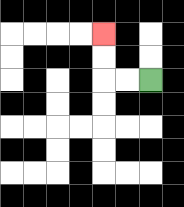{'start': '[6, 3]', 'end': '[4, 1]', 'path_directions': 'L,L,U,U', 'path_coordinates': '[[6, 3], [5, 3], [4, 3], [4, 2], [4, 1]]'}